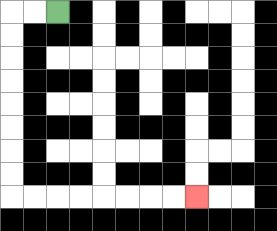{'start': '[2, 0]', 'end': '[8, 8]', 'path_directions': 'L,L,D,D,D,D,D,D,D,D,R,R,R,R,R,R,R,R', 'path_coordinates': '[[2, 0], [1, 0], [0, 0], [0, 1], [0, 2], [0, 3], [0, 4], [0, 5], [0, 6], [0, 7], [0, 8], [1, 8], [2, 8], [3, 8], [4, 8], [5, 8], [6, 8], [7, 8], [8, 8]]'}